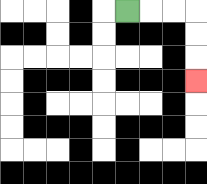{'start': '[5, 0]', 'end': '[8, 3]', 'path_directions': 'R,R,R,D,D,D', 'path_coordinates': '[[5, 0], [6, 0], [7, 0], [8, 0], [8, 1], [8, 2], [8, 3]]'}